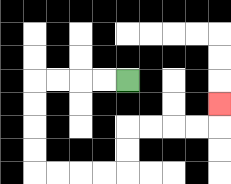{'start': '[5, 3]', 'end': '[9, 4]', 'path_directions': 'L,L,L,L,D,D,D,D,R,R,R,R,U,U,R,R,R,R,U', 'path_coordinates': '[[5, 3], [4, 3], [3, 3], [2, 3], [1, 3], [1, 4], [1, 5], [1, 6], [1, 7], [2, 7], [3, 7], [4, 7], [5, 7], [5, 6], [5, 5], [6, 5], [7, 5], [8, 5], [9, 5], [9, 4]]'}